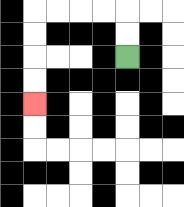{'start': '[5, 2]', 'end': '[1, 4]', 'path_directions': 'U,U,L,L,L,L,D,D,D,D', 'path_coordinates': '[[5, 2], [5, 1], [5, 0], [4, 0], [3, 0], [2, 0], [1, 0], [1, 1], [1, 2], [1, 3], [1, 4]]'}